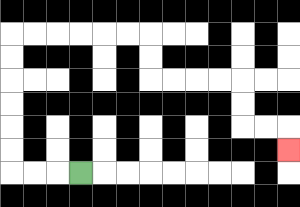{'start': '[3, 7]', 'end': '[12, 6]', 'path_directions': 'L,L,L,U,U,U,U,U,U,R,R,R,R,R,R,D,D,R,R,R,R,D,D,R,R,D', 'path_coordinates': '[[3, 7], [2, 7], [1, 7], [0, 7], [0, 6], [0, 5], [0, 4], [0, 3], [0, 2], [0, 1], [1, 1], [2, 1], [3, 1], [4, 1], [5, 1], [6, 1], [6, 2], [6, 3], [7, 3], [8, 3], [9, 3], [10, 3], [10, 4], [10, 5], [11, 5], [12, 5], [12, 6]]'}